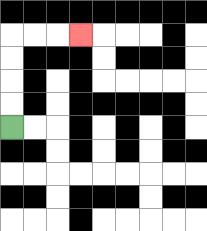{'start': '[0, 5]', 'end': '[3, 1]', 'path_directions': 'U,U,U,U,R,R,R', 'path_coordinates': '[[0, 5], [0, 4], [0, 3], [0, 2], [0, 1], [1, 1], [2, 1], [3, 1]]'}